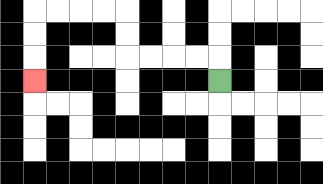{'start': '[9, 3]', 'end': '[1, 3]', 'path_directions': 'U,L,L,L,L,U,U,L,L,L,L,D,D,D', 'path_coordinates': '[[9, 3], [9, 2], [8, 2], [7, 2], [6, 2], [5, 2], [5, 1], [5, 0], [4, 0], [3, 0], [2, 0], [1, 0], [1, 1], [1, 2], [1, 3]]'}